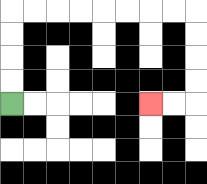{'start': '[0, 4]', 'end': '[6, 4]', 'path_directions': 'U,U,U,U,R,R,R,R,R,R,R,R,D,D,D,D,L,L', 'path_coordinates': '[[0, 4], [0, 3], [0, 2], [0, 1], [0, 0], [1, 0], [2, 0], [3, 0], [4, 0], [5, 0], [6, 0], [7, 0], [8, 0], [8, 1], [8, 2], [8, 3], [8, 4], [7, 4], [6, 4]]'}